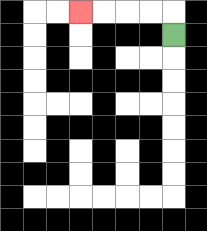{'start': '[7, 1]', 'end': '[3, 0]', 'path_directions': 'U,L,L,L,L', 'path_coordinates': '[[7, 1], [7, 0], [6, 0], [5, 0], [4, 0], [3, 0]]'}